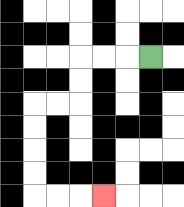{'start': '[6, 2]', 'end': '[4, 8]', 'path_directions': 'L,L,L,D,D,L,L,D,D,D,D,R,R,R', 'path_coordinates': '[[6, 2], [5, 2], [4, 2], [3, 2], [3, 3], [3, 4], [2, 4], [1, 4], [1, 5], [1, 6], [1, 7], [1, 8], [2, 8], [3, 8], [4, 8]]'}